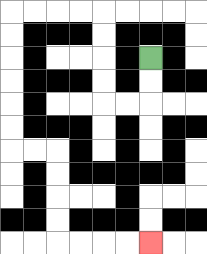{'start': '[6, 2]', 'end': '[6, 10]', 'path_directions': 'D,D,L,L,U,U,U,U,L,L,L,L,D,D,D,D,D,D,R,R,D,D,D,D,R,R,R,R', 'path_coordinates': '[[6, 2], [6, 3], [6, 4], [5, 4], [4, 4], [4, 3], [4, 2], [4, 1], [4, 0], [3, 0], [2, 0], [1, 0], [0, 0], [0, 1], [0, 2], [0, 3], [0, 4], [0, 5], [0, 6], [1, 6], [2, 6], [2, 7], [2, 8], [2, 9], [2, 10], [3, 10], [4, 10], [5, 10], [6, 10]]'}